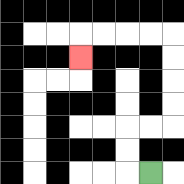{'start': '[6, 7]', 'end': '[3, 2]', 'path_directions': 'L,U,U,R,R,U,U,U,U,L,L,L,L,D', 'path_coordinates': '[[6, 7], [5, 7], [5, 6], [5, 5], [6, 5], [7, 5], [7, 4], [7, 3], [7, 2], [7, 1], [6, 1], [5, 1], [4, 1], [3, 1], [3, 2]]'}